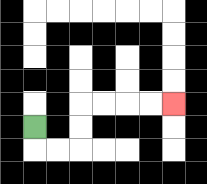{'start': '[1, 5]', 'end': '[7, 4]', 'path_directions': 'D,R,R,U,U,R,R,R,R', 'path_coordinates': '[[1, 5], [1, 6], [2, 6], [3, 6], [3, 5], [3, 4], [4, 4], [5, 4], [6, 4], [7, 4]]'}